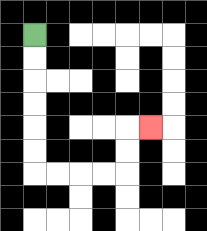{'start': '[1, 1]', 'end': '[6, 5]', 'path_directions': 'D,D,D,D,D,D,R,R,R,R,U,U,R', 'path_coordinates': '[[1, 1], [1, 2], [1, 3], [1, 4], [1, 5], [1, 6], [1, 7], [2, 7], [3, 7], [4, 7], [5, 7], [5, 6], [5, 5], [6, 5]]'}